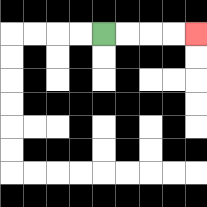{'start': '[4, 1]', 'end': '[8, 1]', 'path_directions': 'R,R,R,R', 'path_coordinates': '[[4, 1], [5, 1], [6, 1], [7, 1], [8, 1]]'}